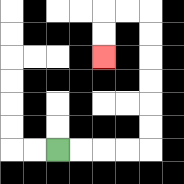{'start': '[2, 6]', 'end': '[4, 2]', 'path_directions': 'R,R,R,R,U,U,U,U,U,U,L,L,D,D', 'path_coordinates': '[[2, 6], [3, 6], [4, 6], [5, 6], [6, 6], [6, 5], [6, 4], [6, 3], [6, 2], [6, 1], [6, 0], [5, 0], [4, 0], [4, 1], [4, 2]]'}